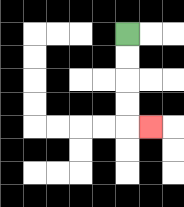{'start': '[5, 1]', 'end': '[6, 5]', 'path_directions': 'D,D,D,D,R', 'path_coordinates': '[[5, 1], [5, 2], [5, 3], [5, 4], [5, 5], [6, 5]]'}